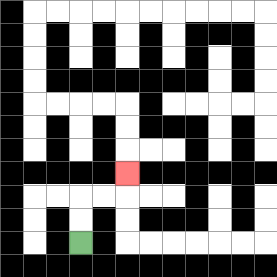{'start': '[3, 10]', 'end': '[5, 7]', 'path_directions': 'U,U,R,R,U', 'path_coordinates': '[[3, 10], [3, 9], [3, 8], [4, 8], [5, 8], [5, 7]]'}